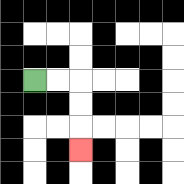{'start': '[1, 3]', 'end': '[3, 6]', 'path_directions': 'R,R,D,D,D', 'path_coordinates': '[[1, 3], [2, 3], [3, 3], [3, 4], [3, 5], [3, 6]]'}